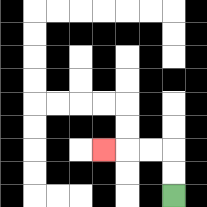{'start': '[7, 8]', 'end': '[4, 6]', 'path_directions': 'U,U,L,L,L', 'path_coordinates': '[[7, 8], [7, 7], [7, 6], [6, 6], [5, 6], [4, 6]]'}